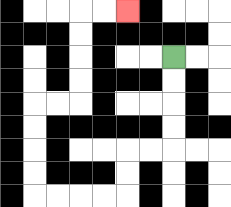{'start': '[7, 2]', 'end': '[5, 0]', 'path_directions': 'D,D,D,D,L,L,D,D,L,L,L,L,U,U,U,U,R,R,U,U,U,U,R,R', 'path_coordinates': '[[7, 2], [7, 3], [7, 4], [7, 5], [7, 6], [6, 6], [5, 6], [5, 7], [5, 8], [4, 8], [3, 8], [2, 8], [1, 8], [1, 7], [1, 6], [1, 5], [1, 4], [2, 4], [3, 4], [3, 3], [3, 2], [3, 1], [3, 0], [4, 0], [5, 0]]'}